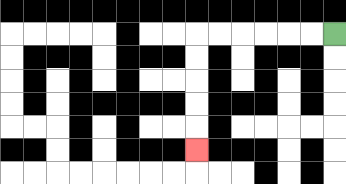{'start': '[14, 1]', 'end': '[8, 6]', 'path_directions': 'L,L,L,L,L,L,D,D,D,D,D', 'path_coordinates': '[[14, 1], [13, 1], [12, 1], [11, 1], [10, 1], [9, 1], [8, 1], [8, 2], [8, 3], [8, 4], [8, 5], [8, 6]]'}